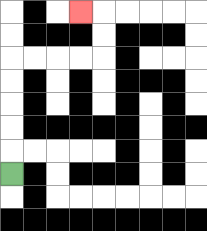{'start': '[0, 7]', 'end': '[3, 0]', 'path_directions': 'U,U,U,U,U,R,R,R,R,U,U,L', 'path_coordinates': '[[0, 7], [0, 6], [0, 5], [0, 4], [0, 3], [0, 2], [1, 2], [2, 2], [3, 2], [4, 2], [4, 1], [4, 0], [3, 0]]'}